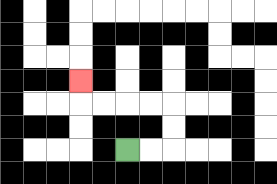{'start': '[5, 6]', 'end': '[3, 3]', 'path_directions': 'R,R,U,U,L,L,L,L,U', 'path_coordinates': '[[5, 6], [6, 6], [7, 6], [7, 5], [7, 4], [6, 4], [5, 4], [4, 4], [3, 4], [3, 3]]'}